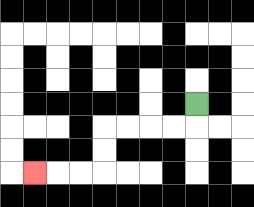{'start': '[8, 4]', 'end': '[1, 7]', 'path_directions': 'D,L,L,L,L,D,D,L,L,L', 'path_coordinates': '[[8, 4], [8, 5], [7, 5], [6, 5], [5, 5], [4, 5], [4, 6], [4, 7], [3, 7], [2, 7], [1, 7]]'}